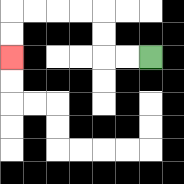{'start': '[6, 2]', 'end': '[0, 2]', 'path_directions': 'L,L,U,U,L,L,L,L,D,D', 'path_coordinates': '[[6, 2], [5, 2], [4, 2], [4, 1], [4, 0], [3, 0], [2, 0], [1, 0], [0, 0], [0, 1], [0, 2]]'}